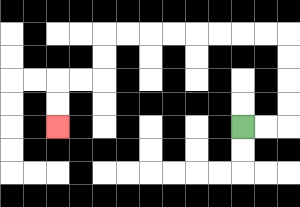{'start': '[10, 5]', 'end': '[2, 5]', 'path_directions': 'R,R,U,U,U,U,L,L,L,L,L,L,L,L,D,D,L,L,D,D', 'path_coordinates': '[[10, 5], [11, 5], [12, 5], [12, 4], [12, 3], [12, 2], [12, 1], [11, 1], [10, 1], [9, 1], [8, 1], [7, 1], [6, 1], [5, 1], [4, 1], [4, 2], [4, 3], [3, 3], [2, 3], [2, 4], [2, 5]]'}